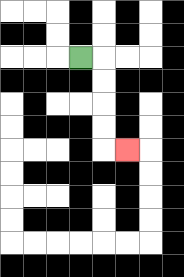{'start': '[3, 2]', 'end': '[5, 6]', 'path_directions': 'R,D,D,D,D,R', 'path_coordinates': '[[3, 2], [4, 2], [4, 3], [4, 4], [4, 5], [4, 6], [5, 6]]'}